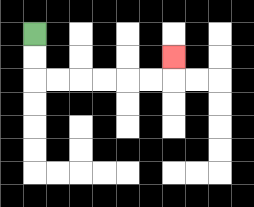{'start': '[1, 1]', 'end': '[7, 2]', 'path_directions': 'D,D,R,R,R,R,R,R,U', 'path_coordinates': '[[1, 1], [1, 2], [1, 3], [2, 3], [3, 3], [4, 3], [5, 3], [6, 3], [7, 3], [7, 2]]'}